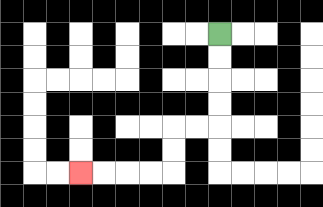{'start': '[9, 1]', 'end': '[3, 7]', 'path_directions': 'D,D,D,D,L,L,D,D,L,L,L,L', 'path_coordinates': '[[9, 1], [9, 2], [9, 3], [9, 4], [9, 5], [8, 5], [7, 5], [7, 6], [7, 7], [6, 7], [5, 7], [4, 7], [3, 7]]'}